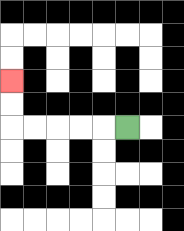{'start': '[5, 5]', 'end': '[0, 3]', 'path_directions': 'L,L,L,L,L,U,U', 'path_coordinates': '[[5, 5], [4, 5], [3, 5], [2, 5], [1, 5], [0, 5], [0, 4], [0, 3]]'}